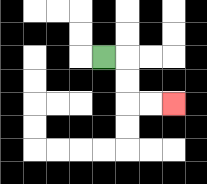{'start': '[4, 2]', 'end': '[7, 4]', 'path_directions': 'R,D,D,R,R', 'path_coordinates': '[[4, 2], [5, 2], [5, 3], [5, 4], [6, 4], [7, 4]]'}